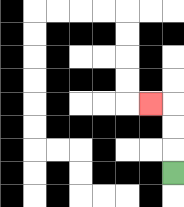{'start': '[7, 7]', 'end': '[6, 4]', 'path_directions': 'U,U,U,L', 'path_coordinates': '[[7, 7], [7, 6], [7, 5], [7, 4], [6, 4]]'}